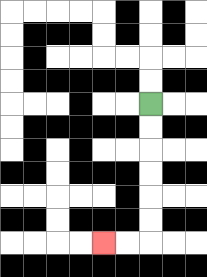{'start': '[6, 4]', 'end': '[4, 10]', 'path_directions': 'D,D,D,D,D,D,L,L', 'path_coordinates': '[[6, 4], [6, 5], [6, 6], [6, 7], [6, 8], [6, 9], [6, 10], [5, 10], [4, 10]]'}